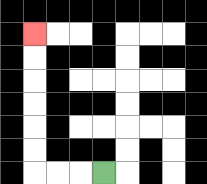{'start': '[4, 7]', 'end': '[1, 1]', 'path_directions': 'L,L,L,U,U,U,U,U,U', 'path_coordinates': '[[4, 7], [3, 7], [2, 7], [1, 7], [1, 6], [1, 5], [1, 4], [1, 3], [1, 2], [1, 1]]'}